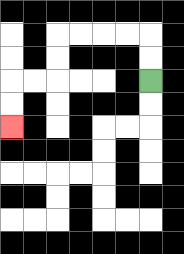{'start': '[6, 3]', 'end': '[0, 5]', 'path_directions': 'U,U,L,L,L,L,D,D,L,L,D,D', 'path_coordinates': '[[6, 3], [6, 2], [6, 1], [5, 1], [4, 1], [3, 1], [2, 1], [2, 2], [2, 3], [1, 3], [0, 3], [0, 4], [0, 5]]'}